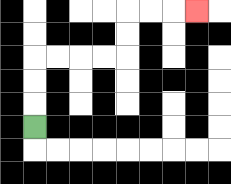{'start': '[1, 5]', 'end': '[8, 0]', 'path_directions': 'U,U,U,R,R,R,R,U,U,R,R,R', 'path_coordinates': '[[1, 5], [1, 4], [1, 3], [1, 2], [2, 2], [3, 2], [4, 2], [5, 2], [5, 1], [5, 0], [6, 0], [7, 0], [8, 0]]'}